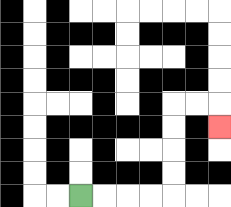{'start': '[3, 8]', 'end': '[9, 5]', 'path_directions': 'R,R,R,R,U,U,U,U,R,R,D', 'path_coordinates': '[[3, 8], [4, 8], [5, 8], [6, 8], [7, 8], [7, 7], [7, 6], [7, 5], [7, 4], [8, 4], [9, 4], [9, 5]]'}